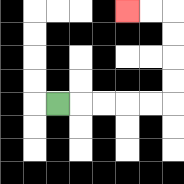{'start': '[2, 4]', 'end': '[5, 0]', 'path_directions': 'R,R,R,R,R,U,U,U,U,L,L', 'path_coordinates': '[[2, 4], [3, 4], [4, 4], [5, 4], [6, 4], [7, 4], [7, 3], [7, 2], [7, 1], [7, 0], [6, 0], [5, 0]]'}